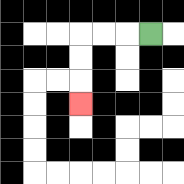{'start': '[6, 1]', 'end': '[3, 4]', 'path_directions': 'L,L,L,D,D,D', 'path_coordinates': '[[6, 1], [5, 1], [4, 1], [3, 1], [3, 2], [3, 3], [3, 4]]'}